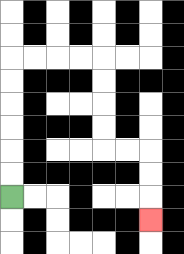{'start': '[0, 8]', 'end': '[6, 9]', 'path_directions': 'U,U,U,U,U,U,R,R,R,R,D,D,D,D,R,R,D,D,D', 'path_coordinates': '[[0, 8], [0, 7], [0, 6], [0, 5], [0, 4], [0, 3], [0, 2], [1, 2], [2, 2], [3, 2], [4, 2], [4, 3], [4, 4], [4, 5], [4, 6], [5, 6], [6, 6], [6, 7], [6, 8], [6, 9]]'}